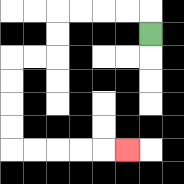{'start': '[6, 1]', 'end': '[5, 6]', 'path_directions': 'U,L,L,L,L,D,D,L,L,D,D,D,D,R,R,R,R,R', 'path_coordinates': '[[6, 1], [6, 0], [5, 0], [4, 0], [3, 0], [2, 0], [2, 1], [2, 2], [1, 2], [0, 2], [0, 3], [0, 4], [0, 5], [0, 6], [1, 6], [2, 6], [3, 6], [4, 6], [5, 6]]'}